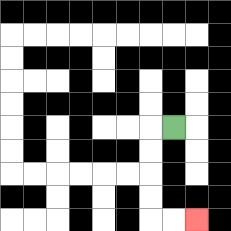{'start': '[7, 5]', 'end': '[8, 9]', 'path_directions': 'L,D,D,D,D,R,R', 'path_coordinates': '[[7, 5], [6, 5], [6, 6], [6, 7], [6, 8], [6, 9], [7, 9], [8, 9]]'}